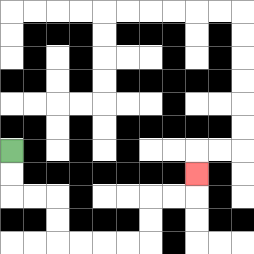{'start': '[0, 6]', 'end': '[8, 7]', 'path_directions': 'D,D,R,R,D,D,R,R,R,R,U,U,R,R,U', 'path_coordinates': '[[0, 6], [0, 7], [0, 8], [1, 8], [2, 8], [2, 9], [2, 10], [3, 10], [4, 10], [5, 10], [6, 10], [6, 9], [6, 8], [7, 8], [8, 8], [8, 7]]'}